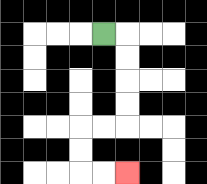{'start': '[4, 1]', 'end': '[5, 7]', 'path_directions': 'R,D,D,D,D,L,L,D,D,R,R', 'path_coordinates': '[[4, 1], [5, 1], [5, 2], [5, 3], [5, 4], [5, 5], [4, 5], [3, 5], [3, 6], [3, 7], [4, 7], [5, 7]]'}